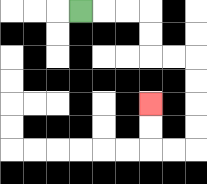{'start': '[3, 0]', 'end': '[6, 4]', 'path_directions': 'R,R,R,D,D,R,R,D,D,D,D,L,L,U,U', 'path_coordinates': '[[3, 0], [4, 0], [5, 0], [6, 0], [6, 1], [6, 2], [7, 2], [8, 2], [8, 3], [8, 4], [8, 5], [8, 6], [7, 6], [6, 6], [6, 5], [6, 4]]'}